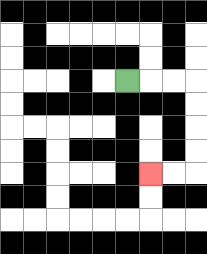{'start': '[5, 3]', 'end': '[6, 7]', 'path_directions': 'R,R,R,D,D,D,D,L,L', 'path_coordinates': '[[5, 3], [6, 3], [7, 3], [8, 3], [8, 4], [8, 5], [8, 6], [8, 7], [7, 7], [6, 7]]'}